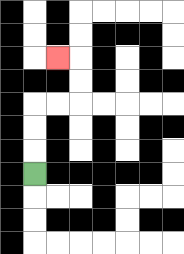{'start': '[1, 7]', 'end': '[2, 2]', 'path_directions': 'U,U,U,R,R,U,U,L', 'path_coordinates': '[[1, 7], [1, 6], [1, 5], [1, 4], [2, 4], [3, 4], [3, 3], [3, 2], [2, 2]]'}